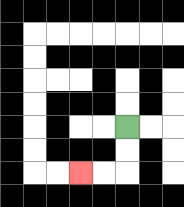{'start': '[5, 5]', 'end': '[3, 7]', 'path_directions': 'D,D,L,L', 'path_coordinates': '[[5, 5], [5, 6], [5, 7], [4, 7], [3, 7]]'}